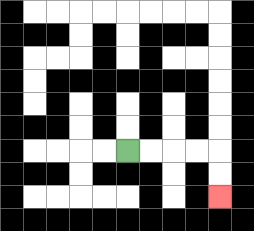{'start': '[5, 6]', 'end': '[9, 8]', 'path_directions': 'R,R,R,R,D,D', 'path_coordinates': '[[5, 6], [6, 6], [7, 6], [8, 6], [9, 6], [9, 7], [9, 8]]'}